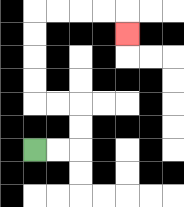{'start': '[1, 6]', 'end': '[5, 1]', 'path_directions': 'R,R,U,U,L,L,U,U,U,U,R,R,R,R,D', 'path_coordinates': '[[1, 6], [2, 6], [3, 6], [3, 5], [3, 4], [2, 4], [1, 4], [1, 3], [1, 2], [1, 1], [1, 0], [2, 0], [3, 0], [4, 0], [5, 0], [5, 1]]'}